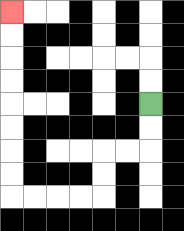{'start': '[6, 4]', 'end': '[0, 0]', 'path_directions': 'D,D,L,L,D,D,L,L,L,L,U,U,U,U,U,U,U,U', 'path_coordinates': '[[6, 4], [6, 5], [6, 6], [5, 6], [4, 6], [4, 7], [4, 8], [3, 8], [2, 8], [1, 8], [0, 8], [0, 7], [0, 6], [0, 5], [0, 4], [0, 3], [0, 2], [0, 1], [0, 0]]'}